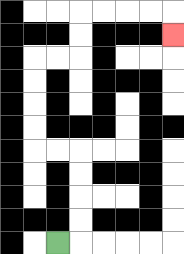{'start': '[2, 10]', 'end': '[7, 1]', 'path_directions': 'R,U,U,U,U,L,L,U,U,U,U,R,R,U,U,R,R,R,R,D', 'path_coordinates': '[[2, 10], [3, 10], [3, 9], [3, 8], [3, 7], [3, 6], [2, 6], [1, 6], [1, 5], [1, 4], [1, 3], [1, 2], [2, 2], [3, 2], [3, 1], [3, 0], [4, 0], [5, 0], [6, 0], [7, 0], [7, 1]]'}